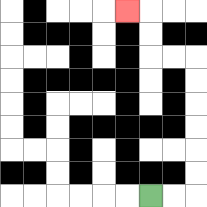{'start': '[6, 8]', 'end': '[5, 0]', 'path_directions': 'R,R,U,U,U,U,U,U,L,L,U,U,L', 'path_coordinates': '[[6, 8], [7, 8], [8, 8], [8, 7], [8, 6], [8, 5], [8, 4], [8, 3], [8, 2], [7, 2], [6, 2], [6, 1], [6, 0], [5, 0]]'}